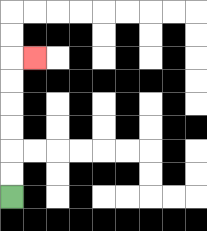{'start': '[0, 8]', 'end': '[1, 2]', 'path_directions': 'U,U,U,U,U,U,R', 'path_coordinates': '[[0, 8], [0, 7], [0, 6], [0, 5], [0, 4], [0, 3], [0, 2], [1, 2]]'}